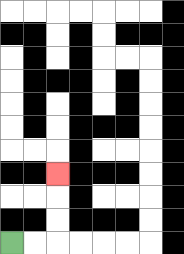{'start': '[0, 10]', 'end': '[2, 7]', 'path_directions': 'R,R,U,U,U', 'path_coordinates': '[[0, 10], [1, 10], [2, 10], [2, 9], [2, 8], [2, 7]]'}